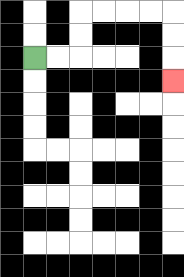{'start': '[1, 2]', 'end': '[7, 3]', 'path_directions': 'R,R,U,U,R,R,R,R,D,D,D', 'path_coordinates': '[[1, 2], [2, 2], [3, 2], [3, 1], [3, 0], [4, 0], [5, 0], [6, 0], [7, 0], [7, 1], [7, 2], [7, 3]]'}